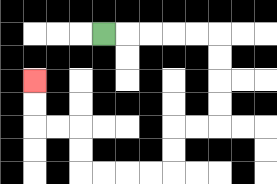{'start': '[4, 1]', 'end': '[1, 3]', 'path_directions': 'R,R,R,R,R,D,D,D,D,L,L,D,D,L,L,L,L,U,U,L,L,U,U', 'path_coordinates': '[[4, 1], [5, 1], [6, 1], [7, 1], [8, 1], [9, 1], [9, 2], [9, 3], [9, 4], [9, 5], [8, 5], [7, 5], [7, 6], [7, 7], [6, 7], [5, 7], [4, 7], [3, 7], [3, 6], [3, 5], [2, 5], [1, 5], [1, 4], [1, 3]]'}